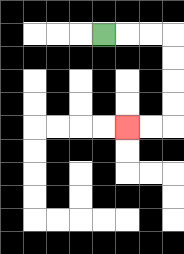{'start': '[4, 1]', 'end': '[5, 5]', 'path_directions': 'R,R,R,D,D,D,D,L,L', 'path_coordinates': '[[4, 1], [5, 1], [6, 1], [7, 1], [7, 2], [7, 3], [7, 4], [7, 5], [6, 5], [5, 5]]'}